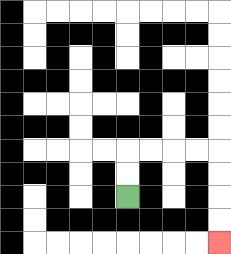{'start': '[5, 8]', 'end': '[9, 10]', 'path_directions': 'U,U,R,R,R,R,D,D,D,D', 'path_coordinates': '[[5, 8], [5, 7], [5, 6], [6, 6], [7, 6], [8, 6], [9, 6], [9, 7], [9, 8], [9, 9], [9, 10]]'}